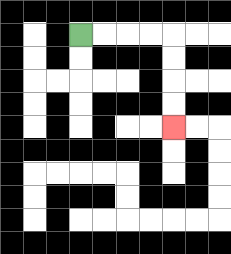{'start': '[3, 1]', 'end': '[7, 5]', 'path_directions': 'R,R,R,R,D,D,D,D', 'path_coordinates': '[[3, 1], [4, 1], [5, 1], [6, 1], [7, 1], [7, 2], [7, 3], [7, 4], [7, 5]]'}